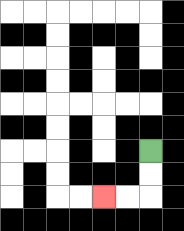{'start': '[6, 6]', 'end': '[4, 8]', 'path_directions': 'D,D,L,L', 'path_coordinates': '[[6, 6], [6, 7], [6, 8], [5, 8], [4, 8]]'}